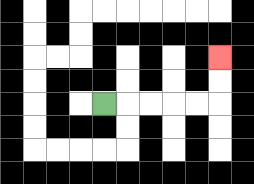{'start': '[4, 4]', 'end': '[9, 2]', 'path_directions': 'R,R,R,R,R,U,U', 'path_coordinates': '[[4, 4], [5, 4], [6, 4], [7, 4], [8, 4], [9, 4], [9, 3], [9, 2]]'}